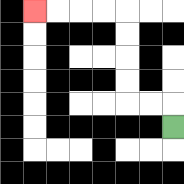{'start': '[7, 5]', 'end': '[1, 0]', 'path_directions': 'U,L,L,U,U,U,U,L,L,L,L', 'path_coordinates': '[[7, 5], [7, 4], [6, 4], [5, 4], [5, 3], [5, 2], [5, 1], [5, 0], [4, 0], [3, 0], [2, 0], [1, 0]]'}